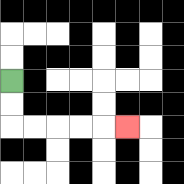{'start': '[0, 3]', 'end': '[5, 5]', 'path_directions': 'D,D,R,R,R,R,R', 'path_coordinates': '[[0, 3], [0, 4], [0, 5], [1, 5], [2, 5], [3, 5], [4, 5], [5, 5]]'}